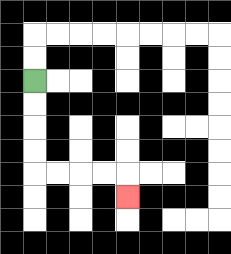{'start': '[1, 3]', 'end': '[5, 8]', 'path_directions': 'D,D,D,D,R,R,R,R,D', 'path_coordinates': '[[1, 3], [1, 4], [1, 5], [1, 6], [1, 7], [2, 7], [3, 7], [4, 7], [5, 7], [5, 8]]'}